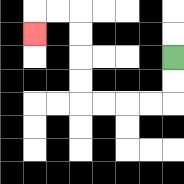{'start': '[7, 2]', 'end': '[1, 1]', 'path_directions': 'D,D,L,L,L,L,U,U,U,U,L,L,D', 'path_coordinates': '[[7, 2], [7, 3], [7, 4], [6, 4], [5, 4], [4, 4], [3, 4], [3, 3], [3, 2], [3, 1], [3, 0], [2, 0], [1, 0], [1, 1]]'}